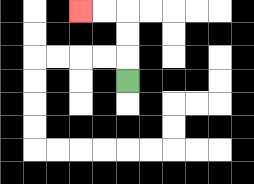{'start': '[5, 3]', 'end': '[3, 0]', 'path_directions': 'U,U,U,L,L', 'path_coordinates': '[[5, 3], [5, 2], [5, 1], [5, 0], [4, 0], [3, 0]]'}